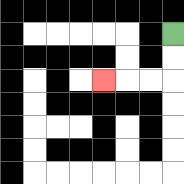{'start': '[7, 1]', 'end': '[4, 3]', 'path_directions': 'D,D,L,L,L', 'path_coordinates': '[[7, 1], [7, 2], [7, 3], [6, 3], [5, 3], [4, 3]]'}